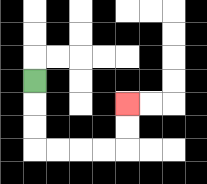{'start': '[1, 3]', 'end': '[5, 4]', 'path_directions': 'D,D,D,R,R,R,R,U,U', 'path_coordinates': '[[1, 3], [1, 4], [1, 5], [1, 6], [2, 6], [3, 6], [4, 6], [5, 6], [5, 5], [5, 4]]'}